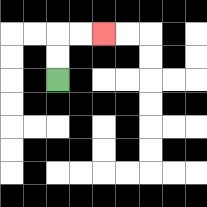{'start': '[2, 3]', 'end': '[4, 1]', 'path_directions': 'U,U,R,R', 'path_coordinates': '[[2, 3], [2, 2], [2, 1], [3, 1], [4, 1]]'}